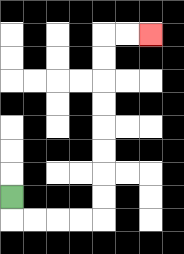{'start': '[0, 8]', 'end': '[6, 1]', 'path_directions': 'D,R,R,R,R,U,U,U,U,U,U,U,U,R,R', 'path_coordinates': '[[0, 8], [0, 9], [1, 9], [2, 9], [3, 9], [4, 9], [4, 8], [4, 7], [4, 6], [4, 5], [4, 4], [4, 3], [4, 2], [4, 1], [5, 1], [6, 1]]'}